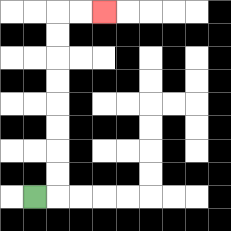{'start': '[1, 8]', 'end': '[4, 0]', 'path_directions': 'R,U,U,U,U,U,U,U,U,R,R', 'path_coordinates': '[[1, 8], [2, 8], [2, 7], [2, 6], [2, 5], [2, 4], [2, 3], [2, 2], [2, 1], [2, 0], [3, 0], [4, 0]]'}